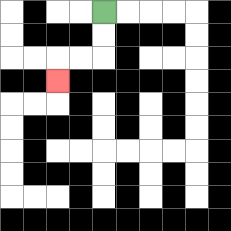{'start': '[4, 0]', 'end': '[2, 3]', 'path_directions': 'D,D,L,L,D', 'path_coordinates': '[[4, 0], [4, 1], [4, 2], [3, 2], [2, 2], [2, 3]]'}